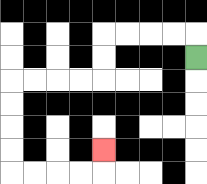{'start': '[8, 2]', 'end': '[4, 6]', 'path_directions': 'U,L,L,L,L,D,D,L,L,L,L,D,D,D,D,R,R,R,R,U', 'path_coordinates': '[[8, 2], [8, 1], [7, 1], [6, 1], [5, 1], [4, 1], [4, 2], [4, 3], [3, 3], [2, 3], [1, 3], [0, 3], [0, 4], [0, 5], [0, 6], [0, 7], [1, 7], [2, 7], [3, 7], [4, 7], [4, 6]]'}